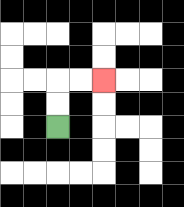{'start': '[2, 5]', 'end': '[4, 3]', 'path_directions': 'U,U,R,R', 'path_coordinates': '[[2, 5], [2, 4], [2, 3], [3, 3], [4, 3]]'}